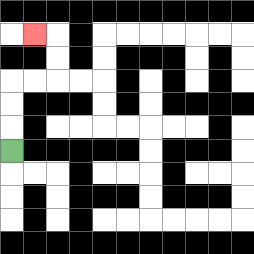{'start': '[0, 6]', 'end': '[1, 1]', 'path_directions': 'U,U,U,R,R,U,U,L', 'path_coordinates': '[[0, 6], [0, 5], [0, 4], [0, 3], [1, 3], [2, 3], [2, 2], [2, 1], [1, 1]]'}